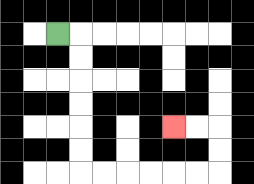{'start': '[2, 1]', 'end': '[7, 5]', 'path_directions': 'R,D,D,D,D,D,D,R,R,R,R,R,R,U,U,L,L', 'path_coordinates': '[[2, 1], [3, 1], [3, 2], [3, 3], [3, 4], [3, 5], [3, 6], [3, 7], [4, 7], [5, 7], [6, 7], [7, 7], [8, 7], [9, 7], [9, 6], [9, 5], [8, 5], [7, 5]]'}